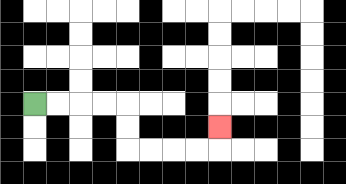{'start': '[1, 4]', 'end': '[9, 5]', 'path_directions': 'R,R,R,R,D,D,R,R,R,R,U', 'path_coordinates': '[[1, 4], [2, 4], [3, 4], [4, 4], [5, 4], [5, 5], [5, 6], [6, 6], [7, 6], [8, 6], [9, 6], [9, 5]]'}